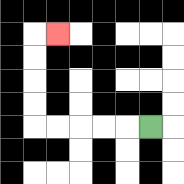{'start': '[6, 5]', 'end': '[2, 1]', 'path_directions': 'L,L,L,L,L,U,U,U,U,R', 'path_coordinates': '[[6, 5], [5, 5], [4, 5], [3, 5], [2, 5], [1, 5], [1, 4], [1, 3], [1, 2], [1, 1], [2, 1]]'}